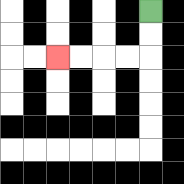{'start': '[6, 0]', 'end': '[2, 2]', 'path_directions': 'D,D,L,L,L,L', 'path_coordinates': '[[6, 0], [6, 1], [6, 2], [5, 2], [4, 2], [3, 2], [2, 2]]'}